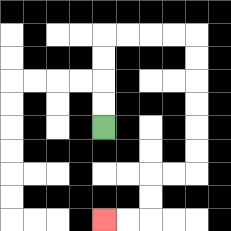{'start': '[4, 5]', 'end': '[4, 9]', 'path_directions': 'U,U,U,U,R,R,R,R,D,D,D,D,D,D,L,L,D,D,L,L', 'path_coordinates': '[[4, 5], [4, 4], [4, 3], [4, 2], [4, 1], [5, 1], [6, 1], [7, 1], [8, 1], [8, 2], [8, 3], [8, 4], [8, 5], [8, 6], [8, 7], [7, 7], [6, 7], [6, 8], [6, 9], [5, 9], [4, 9]]'}